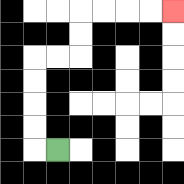{'start': '[2, 6]', 'end': '[7, 0]', 'path_directions': 'L,U,U,U,U,R,R,U,U,R,R,R,R', 'path_coordinates': '[[2, 6], [1, 6], [1, 5], [1, 4], [1, 3], [1, 2], [2, 2], [3, 2], [3, 1], [3, 0], [4, 0], [5, 0], [6, 0], [7, 0]]'}